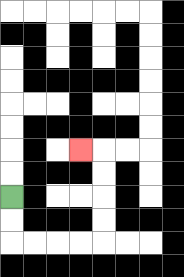{'start': '[0, 8]', 'end': '[3, 6]', 'path_directions': 'D,D,R,R,R,R,U,U,U,U,L', 'path_coordinates': '[[0, 8], [0, 9], [0, 10], [1, 10], [2, 10], [3, 10], [4, 10], [4, 9], [4, 8], [4, 7], [4, 6], [3, 6]]'}